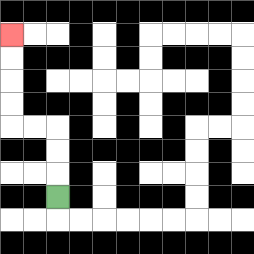{'start': '[2, 8]', 'end': '[0, 1]', 'path_directions': 'U,U,U,L,L,U,U,U,U', 'path_coordinates': '[[2, 8], [2, 7], [2, 6], [2, 5], [1, 5], [0, 5], [0, 4], [0, 3], [0, 2], [0, 1]]'}